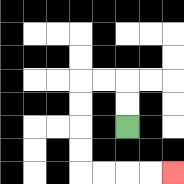{'start': '[5, 5]', 'end': '[7, 7]', 'path_directions': 'U,U,L,L,D,D,D,D,R,R,R,R', 'path_coordinates': '[[5, 5], [5, 4], [5, 3], [4, 3], [3, 3], [3, 4], [3, 5], [3, 6], [3, 7], [4, 7], [5, 7], [6, 7], [7, 7]]'}